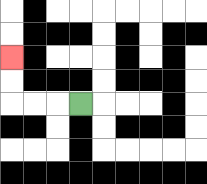{'start': '[3, 4]', 'end': '[0, 2]', 'path_directions': 'L,L,L,U,U', 'path_coordinates': '[[3, 4], [2, 4], [1, 4], [0, 4], [0, 3], [0, 2]]'}